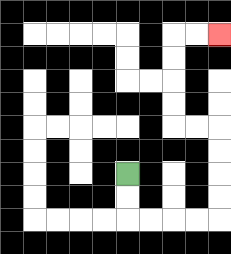{'start': '[5, 7]', 'end': '[9, 1]', 'path_directions': 'D,D,R,R,R,R,U,U,U,U,L,L,U,U,U,U,R,R', 'path_coordinates': '[[5, 7], [5, 8], [5, 9], [6, 9], [7, 9], [8, 9], [9, 9], [9, 8], [9, 7], [9, 6], [9, 5], [8, 5], [7, 5], [7, 4], [7, 3], [7, 2], [7, 1], [8, 1], [9, 1]]'}